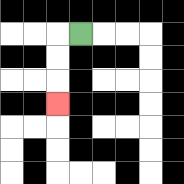{'start': '[3, 1]', 'end': '[2, 4]', 'path_directions': 'L,D,D,D', 'path_coordinates': '[[3, 1], [2, 1], [2, 2], [2, 3], [2, 4]]'}